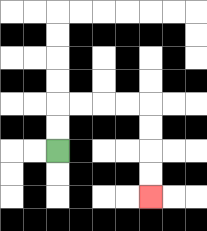{'start': '[2, 6]', 'end': '[6, 8]', 'path_directions': 'U,U,R,R,R,R,D,D,D,D', 'path_coordinates': '[[2, 6], [2, 5], [2, 4], [3, 4], [4, 4], [5, 4], [6, 4], [6, 5], [6, 6], [6, 7], [6, 8]]'}